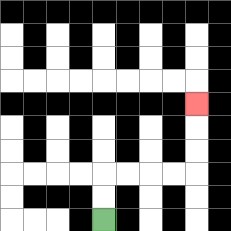{'start': '[4, 9]', 'end': '[8, 4]', 'path_directions': 'U,U,R,R,R,R,U,U,U', 'path_coordinates': '[[4, 9], [4, 8], [4, 7], [5, 7], [6, 7], [7, 7], [8, 7], [8, 6], [8, 5], [8, 4]]'}